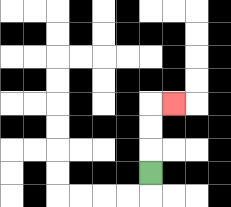{'start': '[6, 7]', 'end': '[7, 4]', 'path_directions': 'U,U,U,R', 'path_coordinates': '[[6, 7], [6, 6], [6, 5], [6, 4], [7, 4]]'}